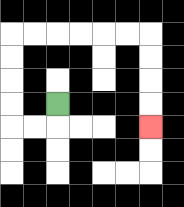{'start': '[2, 4]', 'end': '[6, 5]', 'path_directions': 'D,L,L,U,U,U,U,R,R,R,R,R,R,D,D,D,D', 'path_coordinates': '[[2, 4], [2, 5], [1, 5], [0, 5], [0, 4], [0, 3], [0, 2], [0, 1], [1, 1], [2, 1], [3, 1], [4, 1], [5, 1], [6, 1], [6, 2], [6, 3], [6, 4], [6, 5]]'}